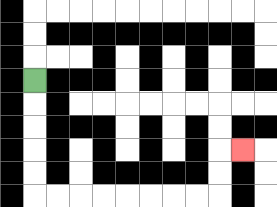{'start': '[1, 3]', 'end': '[10, 6]', 'path_directions': 'D,D,D,D,D,R,R,R,R,R,R,R,R,U,U,R', 'path_coordinates': '[[1, 3], [1, 4], [1, 5], [1, 6], [1, 7], [1, 8], [2, 8], [3, 8], [4, 8], [5, 8], [6, 8], [7, 8], [8, 8], [9, 8], [9, 7], [9, 6], [10, 6]]'}